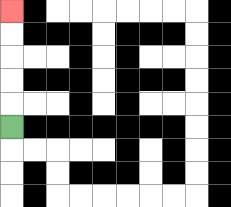{'start': '[0, 5]', 'end': '[0, 0]', 'path_directions': 'U,U,U,U,U', 'path_coordinates': '[[0, 5], [0, 4], [0, 3], [0, 2], [0, 1], [0, 0]]'}